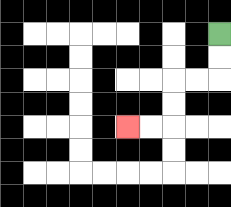{'start': '[9, 1]', 'end': '[5, 5]', 'path_directions': 'D,D,L,L,D,D,L,L', 'path_coordinates': '[[9, 1], [9, 2], [9, 3], [8, 3], [7, 3], [7, 4], [7, 5], [6, 5], [5, 5]]'}